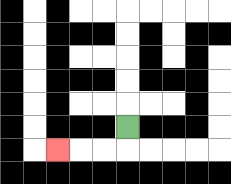{'start': '[5, 5]', 'end': '[2, 6]', 'path_directions': 'D,L,L,L', 'path_coordinates': '[[5, 5], [5, 6], [4, 6], [3, 6], [2, 6]]'}